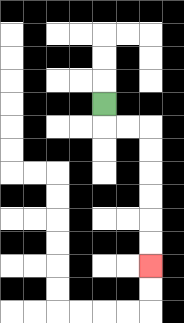{'start': '[4, 4]', 'end': '[6, 11]', 'path_directions': 'D,R,R,D,D,D,D,D,D', 'path_coordinates': '[[4, 4], [4, 5], [5, 5], [6, 5], [6, 6], [6, 7], [6, 8], [6, 9], [6, 10], [6, 11]]'}